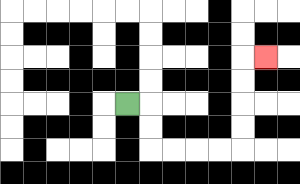{'start': '[5, 4]', 'end': '[11, 2]', 'path_directions': 'R,D,D,R,R,R,R,U,U,U,U,R', 'path_coordinates': '[[5, 4], [6, 4], [6, 5], [6, 6], [7, 6], [8, 6], [9, 6], [10, 6], [10, 5], [10, 4], [10, 3], [10, 2], [11, 2]]'}